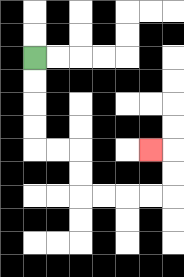{'start': '[1, 2]', 'end': '[6, 6]', 'path_directions': 'D,D,D,D,R,R,D,D,R,R,R,R,U,U,L', 'path_coordinates': '[[1, 2], [1, 3], [1, 4], [1, 5], [1, 6], [2, 6], [3, 6], [3, 7], [3, 8], [4, 8], [5, 8], [6, 8], [7, 8], [7, 7], [7, 6], [6, 6]]'}